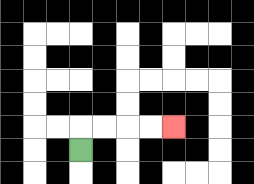{'start': '[3, 6]', 'end': '[7, 5]', 'path_directions': 'U,R,R,R,R', 'path_coordinates': '[[3, 6], [3, 5], [4, 5], [5, 5], [6, 5], [7, 5]]'}